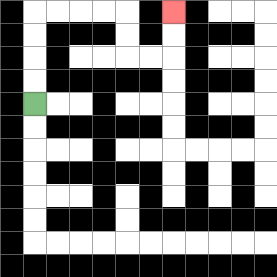{'start': '[1, 4]', 'end': '[7, 0]', 'path_directions': 'U,U,U,U,R,R,R,R,D,D,R,R,U,U', 'path_coordinates': '[[1, 4], [1, 3], [1, 2], [1, 1], [1, 0], [2, 0], [3, 0], [4, 0], [5, 0], [5, 1], [5, 2], [6, 2], [7, 2], [7, 1], [7, 0]]'}